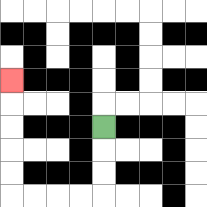{'start': '[4, 5]', 'end': '[0, 3]', 'path_directions': 'D,D,D,L,L,L,L,U,U,U,U,U', 'path_coordinates': '[[4, 5], [4, 6], [4, 7], [4, 8], [3, 8], [2, 8], [1, 8], [0, 8], [0, 7], [0, 6], [0, 5], [0, 4], [0, 3]]'}